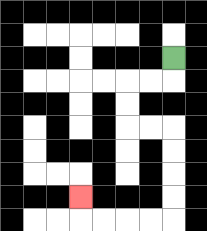{'start': '[7, 2]', 'end': '[3, 8]', 'path_directions': 'D,L,L,D,D,R,R,D,D,D,D,L,L,L,L,U', 'path_coordinates': '[[7, 2], [7, 3], [6, 3], [5, 3], [5, 4], [5, 5], [6, 5], [7, 5], [7, 6], [7, 7], [7, 8], [7, 9], [6, 9], [5, 9], [4, 9], [3, 9], [3, 8]]'}